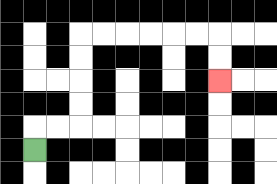{'start': '[1, 6]', 'end': '[9, 3]', 'path_directions': 'U,R,R,U,U,U,U,R,R,R,R,R,R,D,D', 'path_coordinates': '[[1, 6], [1, 5], [2, 5], [3, 5], [3, 4], [3, 3], [3, 2], [3, 1], [4, 1], [5, 1], [6, 1], [7, 1], [8, 1], [9, 1], [9, 2], [9, 3]]'}